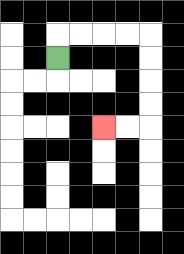{'start': '[2, 2]', 'end': '[4, 5]', 'path_directions': 'U,R,R,R,R,D,D,D,D,L,L', 'path_coordinates': '[[2, 2], [2, 1], [3, 1], [4, 1], [5, 1], [6, 1], [6, 2], [6, 3], [6, 4], [6, 5], [5, 5], [4, 5]]'}